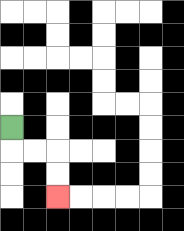{'start': '[0, 5]', 'end': '[2, 8]', 'path_directions': 'D,R,R,D,D', 'path_coordinates': '[[0, 5], [0, 6], [1, 6], [2, 6], [2, 7], [2, 8]]'}